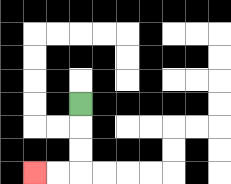{'start': '[3, 4]', 'end': '[1, 7]', 'path_directions': 'D,D,D,L,L', 'path_coordinates': '[[3, 4], [3, 5], [3, 6], [3, 7], [2, 7], [1, 7]]'}